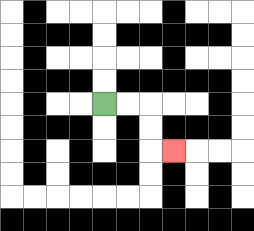{'start': '[4, 4]', 'end': '[7, 6]', 'path_directions': 'R,R,D,D,R', 'path_coordinates': '[[4, 4], [5, 4], [6, 4], [6, 5], [6, 6], [7, 6]]'}